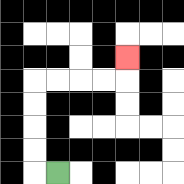{'start': '[2, 7]', 'end': '[5, 2]', 'path_directions': 'L,U,U,U,U,R,R,R,R,U', 'path_coordinates': '[[2, 7], [1, 7], [1, 6], [1, 5], [1, 4], [1, 3], [2, 3], [3, 3], [4, 3], [5, 3], [5, 2]]'}